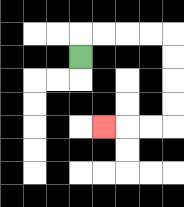{'start': '[3, 2]', 'end': '[4, 5]', 'path_directions': 'U,R,R,R,R,D,D,D,D,L,L,L', 'path_coordinates': '[[3, 2], [3, 1], [4, 1], [5, 1], [6, 1], [7, 1], [7, 2], [7, 3], [7, 4], [7, 5], [6, 5], [5, 5], [4, 5]]'}